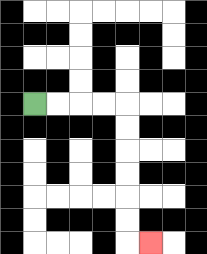{'start': '[1, 4]', 'end': '[6, 10]', 'path_directions': 'R,R,R,R,D,D,D,D,D,D,R', 'path_coordinates': '[[1, 4], [2, 4], [3, 4], [4, 4], [5, 4], [5, 5], [5, 6], [5, 7], [5, 8], [5, 9], [5, 10], [6, 10]]'}